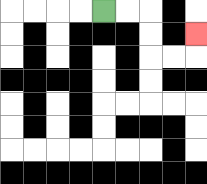{'start': '[4, 0]', 'end': '[8, 1]', 'path_directions': 'R,R,D,D,R,R,U', 'path_coordinates': '[[4, 0], [5, 0], [6, 0], [6, 1], [6, 2], [7, 2], [8, 2], [8, 1]]'}